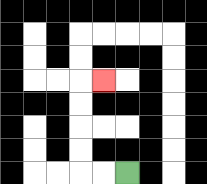{'start': '[5, 7]', 'end': '[4, 3]', 'path_directions': 'L,L,U,U,U,U,R', 'path_coordinates': '[[5, 7], [4, 7], [3, 7], [3, 6], [3, 5], [3, 4], [3, 3], [4, 3]]'}